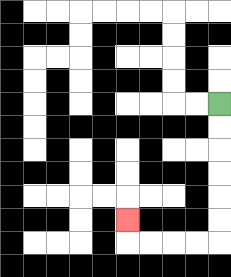{'start': '[9, 4]', 'end': '[5, 9]', 'path_directions': 'D,D,D,D,D,D,L,L,L,L,U', 'path_coordinates': '[[9, 4], [9, 5], [9, 6], [9, 7], [9, 8], [9, 9], [9, 10], [8, 10], [7, 10], [6, 10], [5, 10], [5, 9]]'}